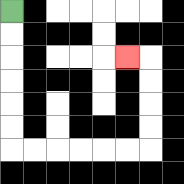{'start': '[0, 0]', 'end': '[5, 2]', 'path_directions': 'D,D,D,D,D,D,R,R,R,R,R,R,U,U,U,U,L', 'path_coordinates': '[[0, 0], [0, 1], [0, 2], [0, 3], [0, 4], [0, 5], [0, 6], [1, 6], [2, 6], [3, 6], [4, 6], [5, 6], [6, 6], [6, 5], [6, 4], [6, 3], [6, 2], [5, 2]]'}